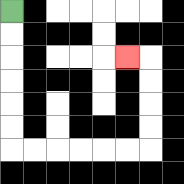{'start': '[0, 0]', 'end': '[5, 2]', 'path_directions': 'D,D,D,D,D,D,R,R,R,R,R,R,U,U,U,U,L', 'path_coordinates': '[[0, 0], [0, 1], [0, 2], [0, 3], [0, 4], [0, 5], [0, 6], [1, 6], [2, 6], [3, 6], [4, 6], [5, 6], [6, 6], [6, 5], [6, 4], [6, 3], [6, 2], [5, 2]]'}